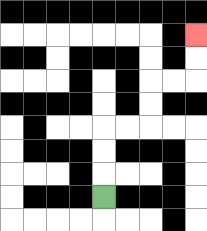{'start': '[4, 8]', 'end': '[8, 1]', 'path_directions': 'U,U,U,R,R,U,U,R,R,U,U', 'path_coordinates': '[[4, 8], [4, 7], [4, 6], [4, 5], [5, 5], [6, 5], [6, 4], [6, 3], [7, 3], [8, 3], [8, 2], [8, 1]]'}